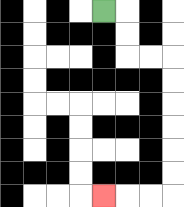{'start': '[4, 0]', 'end': '[4, 8]', 'path_directions': 'R,D,D,R,R,D,D,D,D,D,D,L,L,L', 'path_coordinates': '[[4, 0], [5, 0], [5, 1], [5, 2], [6, 2], [7, 2], [7, 3], [7, 4], [7, 5], [7, 6], [7, 7], [7, 8], [6, 8], [5, 8], [4, 8]]'}